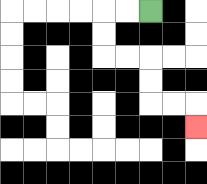{'start': '[6, 0]', 'end': '[8, 5]', 'path_directions': 'L,L,D,D,R,R,D,D,R,R,D', 'path_coordinates': '[[6, 0], [5, 0], [4, 0], [4, 1], [4, 2], [5, 2], [6, 2], [6, 3], [6, 4], [7, 4], [8, 4], [8, 5]]'}